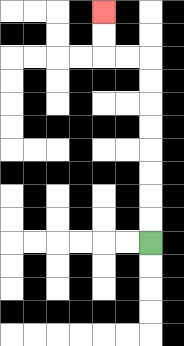{'start': '[6, 10]', 'end': '[4, 0]', 'path_directions': 'U,U,U,U,U,U,U,U,L,L,U,U', 'path_coordinates': '[[6, 10], [6, 9], [6, 8], [6, 7], [6, 6], [6, 5], [6, 4], [6, 3], [6, 2], [5, 2], [4, 2], [4, 1], [4, 0]]'}